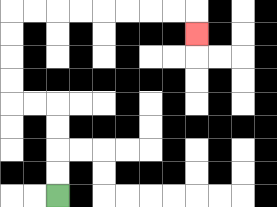{'start': '[2, 8]', 'end': '[8, 1]', 'path_directions': 'U,U,U,U,L,L,U,U,U,U,R,R,R,R,R,R,R,R,D', 'path_coordinates': '[[2, 8], [2, 7], [2, 6], [2, 5], [2, 4], [1, 4], [0, 4], [0, 3], [0, 2], [0, 1], [0, 0], [1, 0], [2, 0], [3, 0], [4, 0], [5, 0], [6, 0], [7, 0], [8, 0], [8, 1]]'}